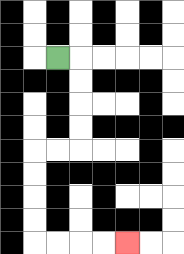{'start': '[2, 2]', 'end': '[5, 10]', 'path_directions': 'R,D,D,D,D,L,L,D,D,D,D,R,R,R,R', 'path_coordinates': '[[2, 2], [3, 2], [3, 3], [3, 4], [3, 5], [3, 6], [2, 6], [1, 6], [1, 7], [1, 8], [1, 9], [1, 10], [2, 10], [3, 10], [4, 10], [5, 10]]'}